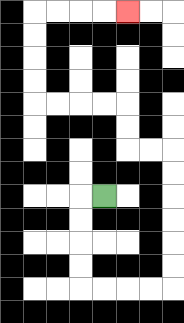{'start': '[4, 8]', 'end': '[5, 0]', 'path_directions': 'L,D,D,D,D,R,R,R,R,U,U,U,U,U,U,L,L,U,U,L,L,L,L,U,U,U,U,R,R,R,R', 'path_coordinates': '[[4, 8], [3, 8], [3, 9], [3, 10], [3, 11], [3, 12], [4, 12], [5, 12], [6, 12], [7, 12], [7, 11], [7, 10], [7, 9], [7, 8], [7, 7], [7, 6], [6, 6], [5, 6], [5, 5], [5, 4], [4, 4], [3, 4], [2, 4], [1, 4], [1, 3], [1, 2], [1, 1], [1, 0], [2, 0], [3, 0], [4, 0], [5, 0]]'}